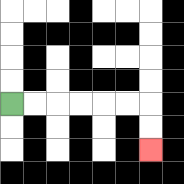{'start': '[0, 4]', 'end': '[6, 6]', 'path_directions': 'R,R,R,R,R,R,D,D', 'path_coordinates': '[[0, 4], [1, 4], [2, 4], [3, 4], [4, 4], [5, 4], [6, 4], [6, 5], [6, 6]]'}